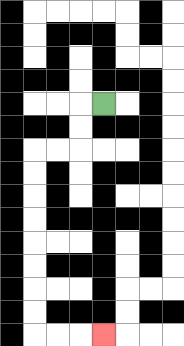{'start': '[4, 4]', 'end': '[4, 14]', 'path_directions': 'L,D,D,L,L,D,D,D,D,D,D,D,D,R,R,R', 'path_coordinates': '[[4, 4], [3, 4], [3, 5], [3, 6], [2, 6], [1, 6], [1, 7], [1, 8], [1, 9], [1, 10], [1, 11], [1, 12], [1, 13], [1, 14], [2, 14], [3, 14], [4, 14]]'}